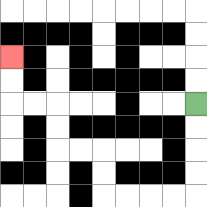{'start': '[8, 4]', 'end': '[0, 2]', 'path_directions': 'D,D,D,D,L,L,L,L,U,U,L,L,U,U,L,L,U,U', 'path_coordinates': '[[8, 4], [8, 5], [8, 6], [8, 7], [8, 8], [7, 8], [6, 8], [5, 8], [4, 8], [4, 7], [4, 6], [3, 6], [2, 6], [2, 5], [2, 4], [1, 4], [0, 4], [0, 3], [0, 2]]'}